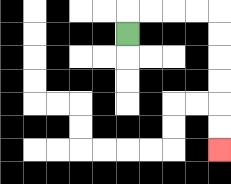{'start': '[5, 1]', 'end': '[9, 6]', 'path_directions': 'U,R,R,R,R,D,D,D,D,D,D', 'path_coordinates': '[[5, 1], [5, 0], [6, 0], [7, 0], [8, 0], [9, 0], [9, 1], [9, 2], [9, 3], [9, 4], [9, 5], [9, 6]]'}